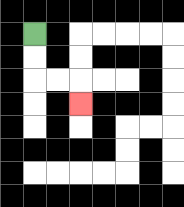{'start': '[1, 1]', 'end': '[3, 4]', 'path_directions': 'D,D,R,R,D', 'path_coordinates': '[[1, 1], [1, 2], [1, 3], [2, 3], [3, 3], [3, 4]]'}